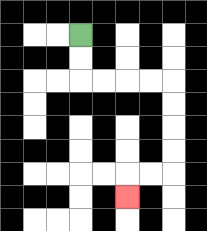{'start': '[3, 1]', 'end': '[5, 8]', 'path_directions': 'D,D,R,R,R,R,D,D,D,D,L,L,D', 'path_coordinates': '[[3, 1], [3, 2], [3, 3], [4, 3], [5, 3], [6, 3], [7, 3], [7, 4], [7, 5], [7, 6], [7, 7], [6, 7], [5, 7], [5, 8]]'}